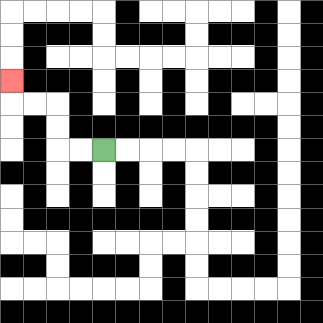{'start': '[4, 6]', 'end': '[0, 3]', 'path_directions': 'L,L,U,U,L,L,U', 'path_coordinates': '[[4, 6], [3, 6], [2, 6], [2, 5], [2, 4], [1, 4], [0, 4], [0, 3]]'}